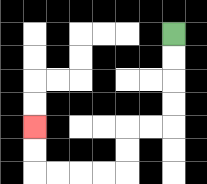{'start': '[7, 1]', 'end': '[1, 5]', 'path_directions': 'D,D,D,D,L,L,D,D,L,L,L,L,U,U', 'path_coordinates': '[[7, 1], [7, 2], [7, 3], [7, 4], [7, 5], [6, 5], [5, 5], [5, 6], [5, 7], [4, 7], [3, 7], [2, 7], [1, 7], [1, 6], [1, 5]]'}